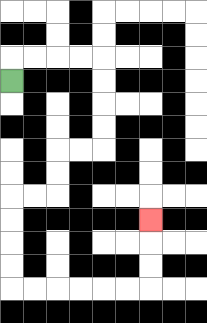{'start': '[0, 3]', 'end': '[6, 9]', 'path_directions': 'U,R,R,R,R,D,D,D,D,L,L,D,D,L,L,D,D,D,D,R,R,R,R,R,R,U,U,U', 'path_coordinates': '[[0, 3], [0, 2], [1, 2], [2, 2], [3, 2], [4, 2], [4, 3], [4, 4], [4, 5], [4, 6], [3, 6], [2, 6], [2, 7], [2, 8], [1, 8], [0, 8], [0, 9], [0, 10], [0, 11], [0, 12], [1, 12], [2, 12], [3, 12], [4, 12], [5, 12], [6, 12], [6, 11], [6, 10], [6, 9]]'}